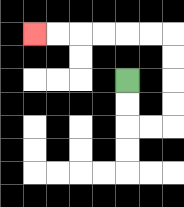{'start': '[5, 3]', 'end': '[1, 1]', 'path_directions': 'D,D,R,R,U,U,U,U,L,L,L,L,L,L', 'path_coordinates': '[[5, 3], [5, 4], [5, 5], [6, 5], [7, 5], [7, 4], [7, 3], [7, 2], [7, 1], [6, 1], [5, 1], [4, 1], [3, 1], [2, 1], [1, 1]]'}